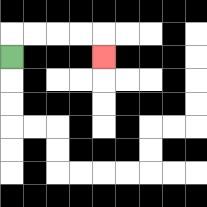{'start': '[0, 2]', 'end': '[4, 2]', 'path_directions': 'U,R,R,R,R,D', 'path_coordinates': '[[0, 2], [0, 1], [1, 1], [2, 1], [3, 1], [4, 1], [4, 2]]'}